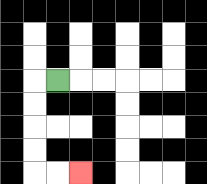{'start': '[2, 3]', 'end': '[3, 7]', 'path_directions': 'L,D,D,D,D,R,R', 'path_coordinates': '[[2, 3], [1, 3], [1, 4], [1, 5], [1, 6], [1, 7], [2, 7], [3, 7]]'}